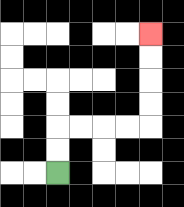{'start': '[2, 7]', 'end': '[6, 1]', 'path_directions': 'U,U,R,R,R,R,U,U,U,U', 'path_coordinates': '[[2, 7], [2, 6], [2, 5], [3, 5], [4, 5], [5, 5], [6, 5], [6, 4], [6, 3], [6, 2], [6, 1]]'}